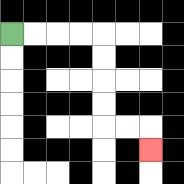{'start': '[0, 1]', 'end': '[6, 6]', 'path_directions': 'R,R,R,R,D,D,D,D,R,R,D', 'path_coordinates': '[[0, 1], [1, 1], [2, 1], [3, 1], [4, 1], [4, 2], [4, 3], [4, 4], [4, 5], [5, 5], [6, 5], [6, 6]]'}